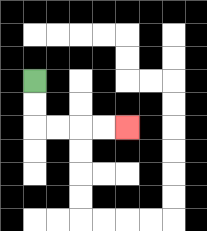{'start': '[1, 3]', 'end': '[5, 5]', 'path_directions': 'D,D,R,R,R,R', 'path_coordinates': '[[1, 3], [1, 4], [1, 5], [2, 5], [3, 5], [4, 5], [5, 5]]'}